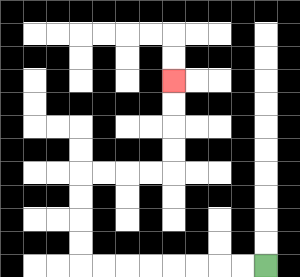{'start': '[11, 11]', 'end': '[7, 3]', 'path_directions': 'L,L,L,L,L,L,L,L,U,U,U,U,R,R,R,R,U,U,U,U', 'path_coordinates': '[[11, 11], [10, 11], [9, 11], [8, 11], [7, 11], [6, 11], [5, 11], [4, 11], [3, 11], [3, 10], [3, 9], [3, 8], [3, 7], [4, 7], [5, 7], [6, 7], [7, 7], [7, 6], [7, 5], [7, 4], [7, 3]]'}